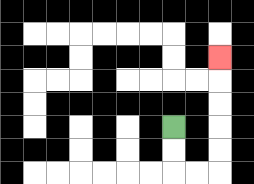{'start': '[7, 5]', 'end': '[9, 2]', 'path_directions': 'D,D,R,R,U,U,U,U,U', 'path_coordinates': '[[7, 5], [7, 6], [7, 7], [8, 7], [9, 7], [9, 6], [9, 5], [9, 4], [9, 3], [9, 2]]'}